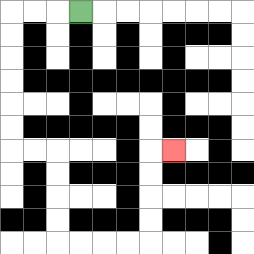{'start': '[3, 0]', 'end': '[7, 6]', 'path_directions': 'L,L,L,D,D,D,D,D,D,R,R,D,D,D,D,R,R,R,R,U,U,U,U,R', 'path_coordinates': '[[3, 0], [2, 0], [1, 0], [0, 0], [0, 1], [0, 2], [0, 3], [0, 4], [0, 5], [0, 6], [1, 6], [2, 6], [2, 7], [2, 8], [2, 9], [2, 10], [3, 10], [4, 10], [5, 10], [6, 10], [6, 9], [6, 8], [6, 7], [6, 6], [7, 6]]'}